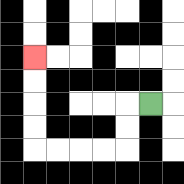{'start': '[6, 4]', 'end': '[1, 2]', 'path_directions': 'L,D,D,L,L,L,L,U,U,U,U', 'path_coordinates': '[[6, 4], [5, 4], [5, 5], [5, 6], [4, 6], [3, 6], [2, 6], [1, 6], [1, 5], [1, 4], [1, 3], [1, 2]]'}